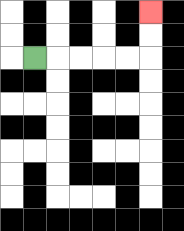{'start': '[1, 2]', 'end': '[6, 0]', 'path_directions': 'R,R,R,R,R,U,U', 'path_coordinates': '[[1, 2], [2, 2], [3, 2], [4, 2], [5, 2], [6, 2], [6, 1], [6, 0]]'}